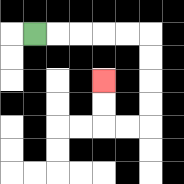{'start': '[1, 1]', 'end': '[4, 3]', 'path_directions': 'R,R,R,R,R,D,D,D,D,L,L,U,U', 'path_coordinates': '[[1, 1], [2, 1], [3, 1], [4, 1], [5, 1], [6, 1], [6, 2], [6, 3], [6, 4], [6, 5], [5, 5], [4, 5], [4, 4], [4, 3]]'}